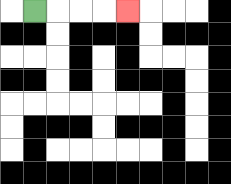{'start': '[1, 0]', 'end': '[5, 0]', 'path_directions': 'R,R,R,R', 'path_coordinates': '[[1, 0], [2, 0], [3, 0], [4, 0], [5, 0]]'}